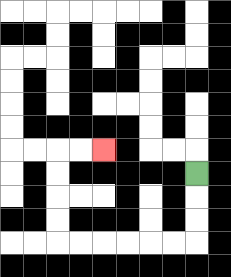{'start': '[8, 7]', 'end': '[4, 6]', 'path_directions': 'D,D,D,L,L,L,L,L,L,U,U,U,U,R,R', 'path_coordinates': '[[8, 7], [8, 8], [8, 9], [8, 10], [7, 10], [6, 10], [5, 10], [4, 10], [3, 10], [2, 10], [2, 9], [2, 8], [2, 7], [2, 6], [3, 6], [4, 6]]'}